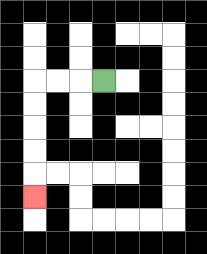{'start': '[4, 3]', 'end': '[1, 8]', 'path_directions': 'L,L,L,D,D,D,D,D', 'path_coordinates': '[[4, 3], [3, 3], [2, 3], [1, 3], [1, 4], [1, 5], [1, 6], [1, 7], [1, 8]]'}